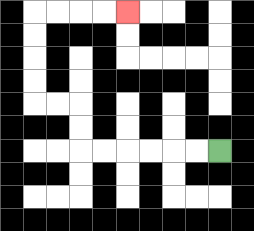{'start': '[9, 6]', 'end': '[5, 0]', 'path_directions': 'L,L,L,L,L,L,U,U,L,L,U,U,U,U,R,R,R,R', 'path_coordinates': '[[9, 6], [8, 6], [7, 6], [6, 6], [5, 6], [4, 6], [3, 6], [3, 5], [3, 4], [2, 4], [1, 4], [1, 3], [1, 2], [1, 1], [1, 0], [2, 0], [3, 0], [4, 0], [5, 0]]'}